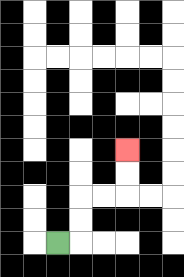{'start': '[2, 10]', 'end': '[5, 6]', 'path_directions': 'R,U,U,R,R,U,U', 'path_coordinates': '[[2, 10], [3, 10], [3, 9], [3, 8], [4, 8], [5, 8], [5, 7], [5, 6]]'}